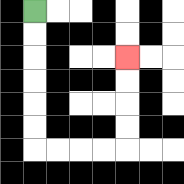{'start': '[1, 0]', 'end': '[5, 2]', 'path_directions': 'D,D,D,D,D,D,R,R,R,R,U,U,U,U', 'path_coordinates': '[[1, 0], [1, 1], [1, 2], [1, 3], [1, 4], [1, 5], [1, 6], [2, 6], [3, 6], [4, 6], [5, 6], [5, 5], [5, 4], [5, 3], [5, 2]]'}